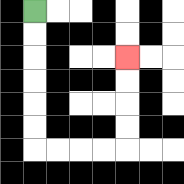{'start': '[1, 0]', 'end': '[5, 2]', 'path_directions': 'D,D,D,D,D,D,R,R,R,R,U,U,U,U', 'path_coordinates': '[[1, 0], [1, 1], [1, 2], [1, 3], [1, 4], [1, 5], [1, 6], [2, 6], [3, 6], [4, 6], [5, 6], [5, 5], [5, 4], [5, 3], [5, 2]]'}